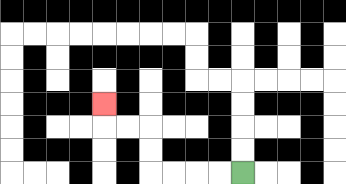{'start': '[10, 7]', 'end': '[4, 4]', 'path_directions': 'L,L,L,L,U,U,L,L,U', 'path_coordinates': '[[10, 7], [9, 7], [8, 7], [7, 7], [6, 7], [6, 6], [6, 5], [5, 5], [4, 5], [4, 4]]'}